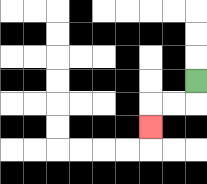{'start': '[8, 3]', 'end': '[6, 5]', 'path_directions': 'D,L,L,D', 'path_coordinates': '[[8, 3], [8, 4], [7, 4], [6, 4], [6, 5]]'}